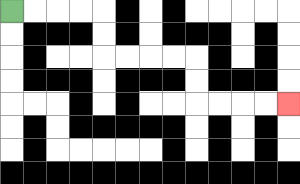{'start': '[0, 0]', 'end': '[12, 4]', 'path_directions': 'R,R,R,R,D,D,R,R,R,R,D,D,R,R,R,R', 'path_coordinates': '[[0, 0], [1, 0], [2, 0], [3, 0], [4, 0], [4, 1], [4, 2], [5, 2], [6, 2], [7, 2], [8, 2], [8, 3], [8, 4], [9, 4], [10, 4], [11, 4], [12, 4]]'}